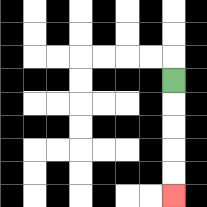{'start': '[7, 3]', 'end': '[7, 8]', 'path_directions': 'D,D,D,D,D', 'path_coordinates': '[[7, 3], [7, 4], [7, 5], [7, 6], [7, 7], [7, 8]]'}